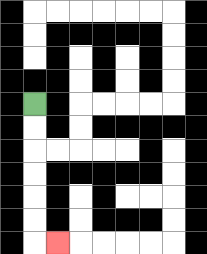{'start': '[1, 4]', 'end': '[2, 10]', 'path_directions': 'D,D,D,D,D,D,R', 'path_coordinates': '[[1, 4], [1, 5], [1, 6], [1, 7], [1, 8], [1, 9], [1, 10], [2, 10]]'}